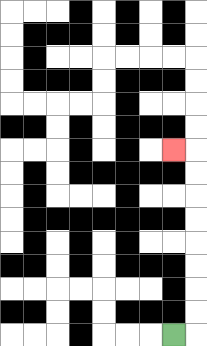{'start': '[7, 14]', 'end': '[7, 6]', 'path_directions': 'R,U,U,U,U,U,U,U,U,L', 'path_coordinates': '[[7, 14], [8, 14], [8, 13], [8, 12], [8, 11], [8, 10], [8, 9], [8, 8], [8, 7], [8, 6], [7, 6]]'}